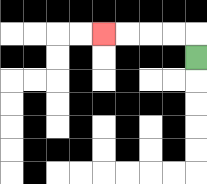{'start': '[8, 2]', 'end': '[4, 1]', 'path_directions': 'U,L,L,L,L', 'path_coordinates': '[[8, 2], [8, 1], [7, 1], [6, 1], [5, 1], [4, 1]]'}